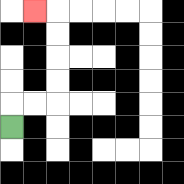{'start': '[0, 5]', 'end': '[1, 0]', 'path_directions': 'U,R,R,U,U,U,U,L', 'path_coordinates': '[[0, 5], [0, 4], [1, 4], [2, 4], [2, 3], [2, 2], [2, 1], [2, 0], [1, 0]]'}